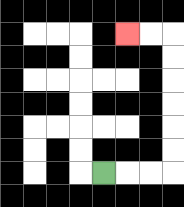{'start': '[4, 7]', 'end': '[5, 1]', 'path_directions': 'R,R,R,U,U,U,U,U,U,L,L', 'path_coordinates': '[[4, 7], [5, 7], [6, 7], [7, 7], [7, 6], [7, 5], [7, 4], [7, 3], [7, 2], [7, 1], [6, 1], [5, 1]]'}